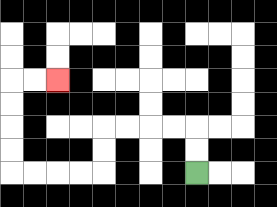{'start': '[8, 7]', 'end': '[2, 3]', 'path_directions': 'U,U,L,L,L,L,D,D,L,L,L,L,U,U,U,U,R,R', 'path_coordinates': '[[8, 7], [8, 6], [8, 5], [7, 5], [6, 5], [5, 5], [4, 5], [4, 6], [4, 7], [3, 7], [2, 7], [1, 7], [0, 7], [0, 6], [0, 5], [0, 4], [0, 3], [1, 3], [2, 3]]'}